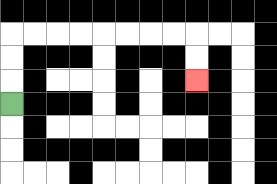{'start': '[0, 4]', 'end': '[8, 3]', 'path_directions': 'U,U,U,R,R,R,R,R,R,R,R,D,D', 'path_coordinates': '[[0, 4], [0, 3], [0, 2], [0, 1], [1, 1], [2, 1], [3, 1], [4, 1], [5, 1], [6, 1], [7, 1], [8, 1], [8, 2], [8, 3]]'}